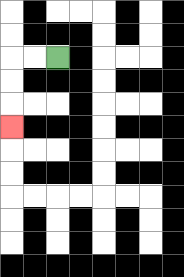{'start': '[2, 2]', 'end': '[0, 5]', 'path_directions': 'L,L,D,D,D', 'path_coordinates': '[[2, 2], [1, 2], [0, 2], [0, 3], [0, 4], [0, 5]]'}